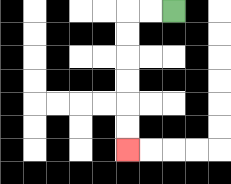{'start': '[7, 0]', 'end': '[5, 6]', 'path_directions': 'L,L,D,D,D,D,D,D', 'path_coordinates': '[[7, 0], [6, 0], [5, 0], [5, 1], [5, 2], [5, 3], [5, 4], [5, 5], [5, 6]]'}